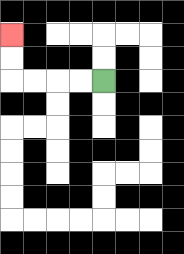{'start': '[4, 3]', 'end': '[0, 1]', 'path_directions': 'L,L,L,L,U,U', 'path_coordinates': '[[4, 3], [3, 3], [2, 3], [1, 3], [0, 3], [0, 2], [0, 1]]'}